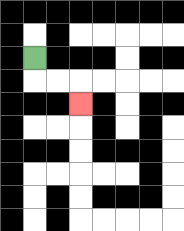{'start': '[1, 2]', 'end': '[3, 4]', 'path_directions': 'D,R,R,D', 'path_coordinates': '[[1, 2], [1, 3], [2, 3], [3, 3], [3, 4]]'}